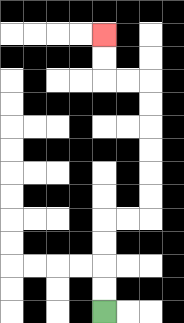{'start': '[4, 13]', 'end': '[4, 1]', 'path_directions': 'U,U,U,U,R,R,U,U,U,U,U,U,L,L,U,U', 'path_coordinates': '[[4, 13], [4, 12], [4, 11], [4, 10], [4, 9], [5, 9], [6, 9], [6, 8], [6, 7], [6, 6], [6, 5], [6, 4], [6, 3], [5, 3], [4, 3], [4, 2], [4, 1]]'}